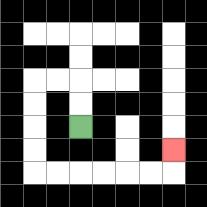{'start': '[3, 5]', 'end': '[7, 6]', 'path_directions': 'U,U,L,L,D,D,D,D,R,R,R,R,R,R,U', 'path_coordinates': '[[3, 5], [3, 4], [3, 3], [2, 3], [1, 3], [1, 4], [1, 5], [1, 6], [1, 7], [2, 7], [3, 7], [4, 7], [5, 7], [6, 7], [7, 7], [7, 6]]'}